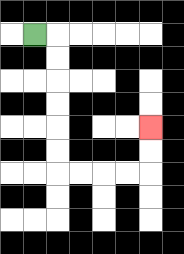{'start': '[1, 1]', 'end': '[6, 5]', 'path_directions': 'R,D,D,D,D,D,D,R,R,R,R,U,U', 'path_coordinates': '[[1, 1], [2, 1], [2, 2], [2, 3], [2, 4], [2, 5], [2, 6], [2, 7], [3, 7], [4, 7], [5, 7], [6, 7], [6, 6], [6, 5]]'}